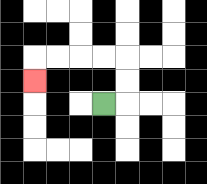{'start': '[4, 4]', 'end': '[1, 3]', 'path_directions': 'R,U,U,L,L,L,L,D', 'path_coordinates': '[[4, 4], [5, 4], [5, 3], [5, 2], [4, 2], [3, 2], [2, 2], [1, 2], [1, 3]]'}